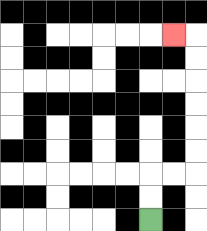{'start': '[6, 9]', 'end': '[7, 1]', 'path_directions': 'U,U,R,R,U,U,U,U,U,U,L', 'path_coordinates': '[[6, 9], [6, 8], [6, 7], [7, 7], [8, 7], [8, 6], [8, 5], [8, 4], [8, 3], [8, 2], [8, 1], [7, 1]]'}